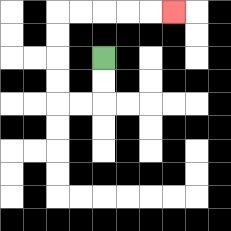{'start': '[4, 2]', 'end': '[7, 0]', 'path_directions': 'D,D,L,L,U,U,U,U,R,R,R,R,R', 'path_coordinates': '[[4, 2], [4, 3], [4, 4], [3, 4], [2, 4], [2, 3], [2, 2], [2, 1], [2, 0], [3, 0], [4, 0], [5, 0], [6, 0], [7, 0]]'}